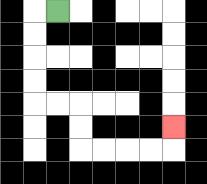{'start': '[2, 0]', 'end': '[7, 5]', 'path_directions': 'L,D,D,D,D,R,R,D,D,R,R,R,R,U', 'path_coordinates': '[[2, 0], [1, 0], [1, 1], [1, 2], [1, 3], [1, 4], [2, 4], [3, 4], [3, 5], [3, 6], [4, 6], [5, 6], [6, 6], [7, 6], [7, 5]]'}